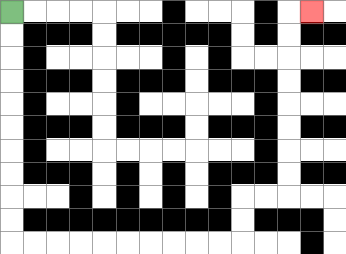{'start': '[0, 0]', 'end': '[13, 0]', 'path_directions': 'D,D,D,D,D,D,D,D,D,D,R,R,R,R,R,R,R,R,R,R,U,U,R,R,U,U,U,U,U,U,U,U,R', 'path_coordinates': '[[0, 0], [0, 1], [0, 2], [0, 3], [0, 4], [0, 5], [0, 6], [0, 7], [0, 8], [0, 9], [0, 10], [1, 10], [2, 10], [3, 10], [4, 10], [5, 10], [6, 10], [7, 10], [8, 10], [9, 10], [10, 10], [10, 9], [10, 8], [11, 8], [12, 8], [12, 7], [12, 6], [12, 5], [12, 4], [12, 3], [12, 2], [12, 1], [12, 0], [13, 0]]'}